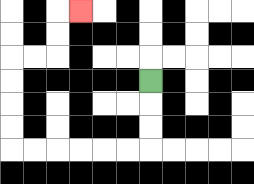{'start': '[6, 3]', 'end': '[3, 0]', 'path_directions': 'D,D,D,L,L,L,L,L,L,U,U,U,U,R,R,U,U,R', 'path_coordinates': '[[6, 3], [6, 4], [6, 5], [6, 6], [5, 6], [4, 6], [3, 6], [2, 6], [1, 6], [0, 6], [0, 5], [0, 4], [0, 3], [0, 2], [1, 2], [2, 2], [2, 1], [2, 0], [3, 0]]'}